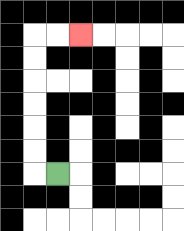{'start': '[2, 7]', 'end': '[3, 1]', 'path_directions': 'L,U,U,U,U,U,U,R,R', 'path_coordinates': '[[2, 7], [1, 7], [1, 6], [1, 5], [1, 4], [1, 3], [1, 2], [1, 1], [2, 1], [3, 1]]'}